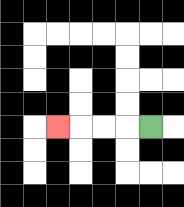{'start': '[6, 5]', 'end': '[2, 5]', 'path_directions': 'L,L,L,L', 'path_coordinates': '[[6, 5], [5, 5], [4, 5], [3, 5], [2, 5]]'}